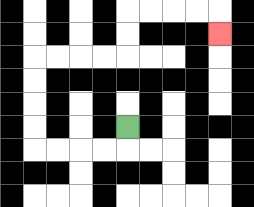{'start': '[5, 5]', 'end': '[9, 1]', 'path_directions': 'D,L,L,L,L,U,U,U,U,R,R,R,R,U,U,R,R,R,R,D', 'path_coordinates': '[[5, 5], [5, 6], [4, 6], [3, 6], [2, 6], [1, 6], [1, 5], [1, 4], [1, 3], [1, 2], [2, 2], [3, 2], [4, 2], [5, 2], [5, 1], [5, 0], [6, 0], [7, 0], [8, 0], [9, 0], [9, 1]]'}